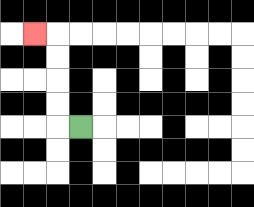{'start': '[3, 5]', 'end': '[1, 1]', 'path_directions': 'L,U,U,U,U,L', 'path_coordinates': '[[3, 5], [2, 5], [2, 4], [2, 3], [2, 2], [2, 1], [1, 1]]'}